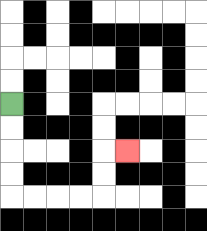{'start': '[0, 4]', 'end': '[5, 6]', 'path_directions': 'D,D,D,D,R,R,R,R,U,U,R', 'path_coordinates': '[[0, 4], [0, 5], [0, 6], [0, 7], [0, 8], [1, 8], [2, 8], [3, 8], [4, 8], [4, 7], [4, 6], [5, 6]]'}